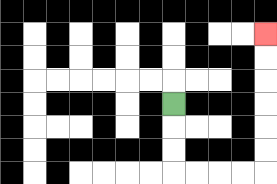{'start': '[7, 4]', 'end': '[11, 1]', 'path_directions': 'D,D,D,R,R,R,R,U,U,U,U,U,U', 'path_coordinates': '[[7, 4], [7, 5], [7, 6], [7, 7], [8, 7], [9, 7], [10, 7], [11, 7], [11, 6], [11, 5], [11, 4], [11, 3], [11, 2], [11, 1]]'}